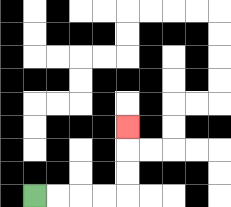{'start': '[1, 8]', 'end': '[5, 5]', 'path_directions': 'R,R,R,R,U,U,U', 'path_coordinates': '[[1, 8], [2, 8], [3, 8], [4, 8], [5, 8], [5, 7], [5, 6], [5, 5]]'}